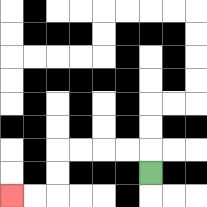{'start': '[6, 7]', 'end': '[0, 8]', 'path_directions': 'U,L,L,L,L,D,D,L,L', 'path_coordinates': '[[6, 7], [6, 6], [5, 6], [4, 6], [3, 6], [2, 6], [2, 7], [2, 8], [1, 8], [0, 8]]'}